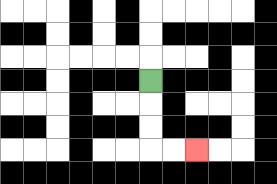{'start': '[6, 3]', 'end': '[8, 6]', 'path_directions': 'D,D,D,R,R', 'path_coordinates': '[[6, 3], [6, 4], [6, 5], [6, 6], [7, 6], [8, 6]]'}